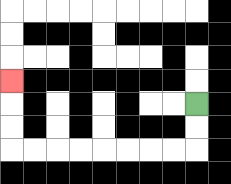{'start': '[8, 4]', 'end': '[0, 3]', 'path_directions': 'D,D,L,L,L,L,L,L,L,L,U,U,U', 'path_coordinates': '[[8, 4], [8, 5], [8, 6], [7, 6], [6, 6], [5, 6], [4, 6], [3, 6], [2, 6], [1, 6], [0, 6], [0, 5], [0, 4], [0, 3]]'}